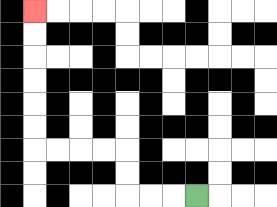{'start': '[8, 8]', 'end': '[1, 0]', 'path_directions': 'L,L,L,U,U,L,L,L,L,U,U,U,U,U,U', 'path_coordinates': '[[8, 8], [7, 8], [6, 8], [5, 8], [5, 7], [5, 6], [4, 6], [3, 6], [2, 6], [1, 6], [1, 5], [1, 4], [1, 3], [1, 2], [1, 1], [1, 0]]'}